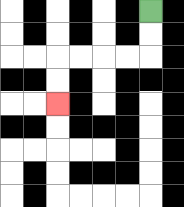{'start': '[6, 0]', 'end': '[2, 4]', 'path_directions': 'D,D,L,L,L,L,D,D', 'path_coordinates': '[[6, 0], [6, 1], [6, 2], [5, 2], [4, 2], [3, 2], [2, 2], [2, 3], [2, 4]]'}